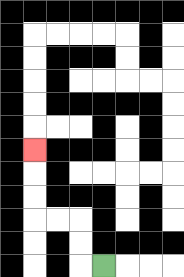{'start': '[4, 11]', 'end': '[1, 6]', 'path_directions': 'L,U,U,L,L,U,U,U', 'path_coordinates': '[[4, 11], [3, 11], [3, 10], [3, 9], [2, 9], [1, 9], [1, 8], [1, 7], [1, 6]]'}